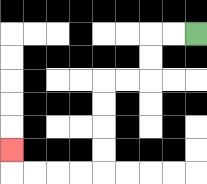{'start': '[8, 1]', 'end': '[0, 6]', 'path_directions': 'L,L,D,D,L,L,D,D,D,D,L,L,L,L,U', 'path_coordinates': '[[8, 1], [7, 1], [6, 1], [6, 2], [6, 3], [5, 3], [4, 3], [4, 4], [4, 5], [4, 6], [4, 7], [3, 7], [2, 7], [1, 7], [0, 7], [0, 6]]'}